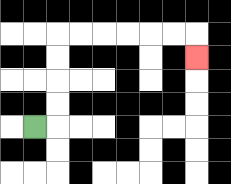{'start': '[1, 5]', 'end': '[8, 2]', 'path_directions': 'R,U,U,U,U,R,R,R,R,R,R,D', 'path_coordinates': '[[1, 5], [2, 5], [2, 4], [2, 3], [2, 2], [2, 1], [3, 1], [4, 1], [5, 1], [6, 1], [7, 1], [8, 1], [8, 2]]'}